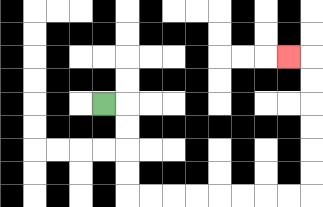{'start': '[4, 4]', 'end': '[12, 2]', 'path_directions': 'R,D,D,D,D,R,R,R,R,R,R,R,R,U,U,U,U,U,U,L', 'path_coordinates': '[[4, 4], [5, 4], [5, 5], [5, 6], [5, 7], [5, 8], [6, 8], [7, 8], [8, 8], [9, 8], [10, 8], [11, 8], [12, 8], [13, 8], [13, 7], [13, 6], [13, 5], [13, 4], [13, 3], [13, 2], [12, 2]]'}